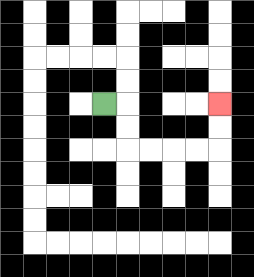{'start': '[4, 4]', 'end': '[9, 4]', 'path_directions': 'R,D,D,R,R,R,R,U,U', 'path_coordinates': '[[4, 4], [5, 4], [5, 5], [5, 6], [6, 6], [7, 6], [8, 6], [9, 6], [9, 5], [9, 4]]'}